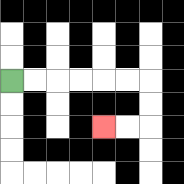{'start': '[0, 3]', 'end': '[4, 5]', 'path_directions': 'R,R,R,R,R,R,D,D,L,L', 'path_coordinates': '[[0, 3], [1, 3], [2, 3], [3, 3], [4, 3], [5, 3], [6, 3], [6, 4], [6, 5], [5, 5], [4, 5]]'}